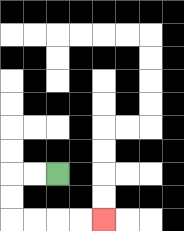{'start': '[2, 7]', 'end': '[4, 9]', 'path_directions': 'L,L,D,D,R,R,R,R', 'path_coordinates': '[[2, 7], [1, 7], [0, 7], [0, 8], [0, 9], [1, 9], [2, 9], [3, 9], [4, 9]]'}